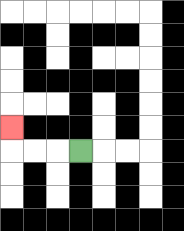{'start': '[3, 6]', 'end': '[0, 5]', 'path_directions': 'L,L,L,U', 'path_coordinates': '[[3, 6], [2, 6], [1, 6], [0, 6], [0, 5]]'}